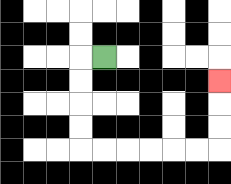{'start': '[4, 2]', 'end': '[9, 3]', 'path_directions': 'L,D,D,D,D,R,R,R,R,R,R,U,U,U', 'path_coordinates': '[[4, 2], [3, 2], [3, 3], [3, 4], [3, 5], [3, 6], [4, 6], [5, 6], [6, 6], [7, 6], [8, 6], [9, 6], [9, 5], [9, 4], [9, 3]]'}